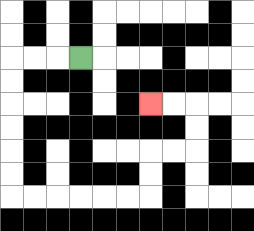{'start': '[3, 2]', 'end': '[6, 4]', 'path_directions': 'L,L,L,D,D,D,D,D,D,R,R,R,R,R,R,U,U,R,R,U,U,L,L', 'path_coordinates': '[[3, 2], [2, 2], [1, 2], [0, 2], [0, 3], [0, 4], [0, 5], [0, 6], [0, 7], [0, 8], [1, 8], [2, 8], [3, 8], [4, 8], [5, 8], [6, 8], [6, 7], [6, 6], [7, 6], [8, 6], [8, 5], [8, 4], [7, 4], [6, 4]]'}